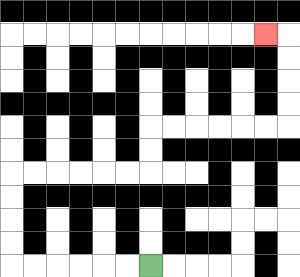{'start': '[6, 11]', 'end': '[11, 1]', 'path_directions': 'L,L,L,L,L,L,U,U,U,U,R,R,R,R,R,R,U,U,R,R,R,R,R,R,U,U,U,U,L', 'path_coordinates': '[[6, 11], [5, 11], [4, 11], [3, 11], [2, 11], [1, 11], [0, 11], [0, 10], [0, 9], [0, 8], [0, 7], [1, 7], [2, 7], [3, 7], [4, 7], [5, 7], [6, 7], [6, 6], [6, 5], [7, 5], [8, 5], [9, 5], [10, 5], [11, 5], [12, 5], [12, 4], [12, 3], [12, 2], [12, 1], [11, 1]]'}